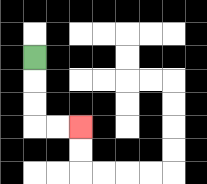{'start': '[1, 2]', 'end': '[3, 5]', 'path_directions': 'D,D,D,R,R', 'path_coordinates': '[[1, 2], [1, 3], [1, 4], [1, 5], [2, 5], [3, 5]]'}